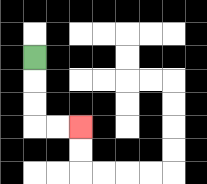{'start': '[1, 2]', 'end': '[3, 5]', 'path_directions': 'D,D,D,R,R', 'path_coordinates': '[[1, 2], [1, 3], [1, 4], [1, 5], [2, 5], [3, 5]]'}